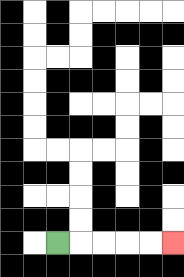{'start': '[2, 10]', 'end': '[7, 10]', 'path_directions': 'R,R,R,R,R', 'path_coordinates': '[[2, 10], [3, 10], [4, 10], [5, 10], [6, 10], [7, 10]]'}